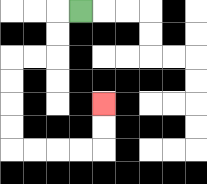{'start': '[3, 0]', 'end': '[4, 4]', 'path_directions': 'L,D,D,L,L,D,D,D,D,R,R,R,R,U,U', 'path_coordinates': '[[3, 0], [2, 0], [2, 1], [2, 2], [1, 2], [0, 2], [0, 3], [0, 4], [0, 5], [0, 6], [1, 6], [2, 6], [3, 6], [4, 6], [4, 5], [4, 4]]'}